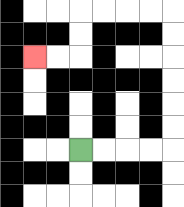{'start': '[3, 6]', 'end': '[1, 2]', 'path_directions': 'R,R,R,R,U,U,U,U,U,U,L,L,L,L,D,D,L,L', 'path_coordinates': '[[3, 6], [4, 6], [5, 6], [6, 6], [7, 6], [7, 5], [7, 4], [7, 3], [7, 2], [7, 1], [7, 0], [6, 0], [5, 0], [4, 0], [3, 0], [3, 1], [3, 2], [2, 2], [1, 2]]'}